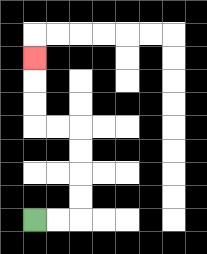{'start': '[1, 9]', 'end': '[1, 2]', 'path_directions': 'R,R,U,U,U,U,L,L,U,U,U', 'path_coordinates': '[[1, 9], [2, 9], [3, 9], [3, 8], [3, 7], [3, 6], [3, 5], [2, 5], [1, 5], [1, 4], [1, 3], [1, 2]]'}